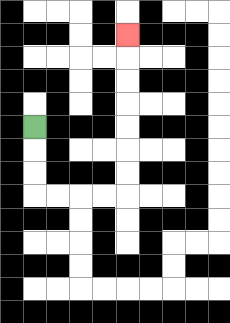{'start': '[1, 5]', 'end': '[5, 1]', 'path_directions': 'D,D,D,R,R,R,R,U,U,U,U,U,U,U', 'path_coordinates': '[[1, 5], [1, 6], [1, 7], [1, 8], [2, 8], [3, 8], [4, 8], [5, 8], [5, 7], [5, 6], [5, 5], [5, 4], [5, 3], [5, 2], [5, 1]]'}